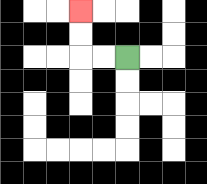{'start': '[5, 2]', 'end': '[3, 0]', 'path_directions': 'L,L,U,U', 'path_coordinates': '[[5, 2], [4, 2], [3, 2], [3, 1], [3, 0]]'}